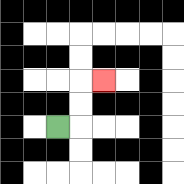{'start': '[2, 5]', 'end': '[4, 3]', 'path_directions': 'R,U,U,R', 'path_coordinates': '[[2, 5], [3, 5], [3, 4], [3, 3], [4, 3]]'}